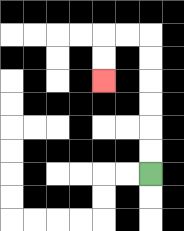{'start': '[6, 7]', 'end': '[4, 3]', 'path_directions': 'U,U,U,U,U,U,L,L,D,D', 'path_coordinates': '[[6, 7], [6, 6], [6, 5], [6, 4], [6, 3], [6, 2], [6, 1], [5, 1], [4, 1], [4, 2], [4, 3]]'}